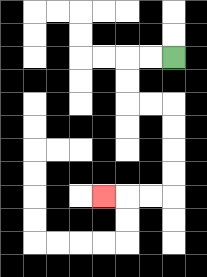{'start': '[7, 2]', 'end': '[4, 8]', 'path_directions': 'L,L,D,D,R,R,D,D,D,D,L,L,L', 'path_coordinates': '[[7, 2], [6, 2], [5, 2], [5, 3], [5, 4], [6, 4], [7, 4], [7, 5], [7, 6], [7, 7], [7, 8], [6, 8], [5, 8], [4, 8]]'}